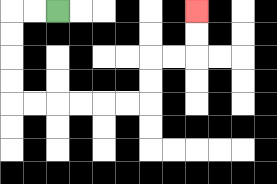{'start': '[2, 0]', 'end': '[8, 0]', 'path_directions': 'L,L,D,D,D,D,R,R,R,R,R,R,U,U,R,R,U,U', 'path_coordinates': '[[2, 0], [1, 0], [0, 0], [0, 1], [0, 2], [0, 3], [0, 4], [1, 4], [2, 4], [3, 4], [4, 4], [5, 4], [6, 4], [6, 3], [6, 2], [7, 2], [8, 2], [8, 1], [8, 0]]'}